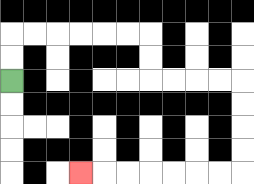{'start': '[0, 3]', 'end': '[3, 7]', 'path_directions': 'U,U,R,R,R,R,R,R,D,D,R,R,R,R,D,D,D,D,L,L,L,L,L,L,L', 'path_coordinates': '[[0, 3], [0, 2], [0, 1], [1, 1], [2, 1], [3, 1], [4, 1], [5, 1], [6, 1], [6, 2], [6, 3], [7, 3], [8, 3], [9, 3], [10, 3], [10, 4], [10, 5], [10, 6], [10, 7], [9, 7], [8, 7], [7, 7], [6, 7], [5, 7], [4, 7], [3, 7]]'}